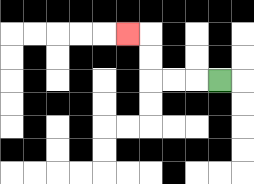{'start': '[9, 3]', 'end': '[5, 1]', 'path_directions': 'L,L,L,U,U,L', 'path_coordinates': '[[9, 3], [8, 3], [7, 3], [6, 3], [6, 2], [6, 1], [5, 1]]'}